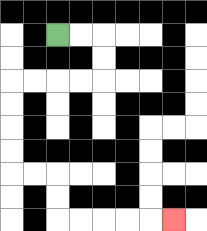{'start': '[2, 1]', 'end': '[7, 9]', 'path_directions': 'R,R,D,D,L,L,L,L,D,D,D,D,R,R,D,D,R,R,R,R,R', 'path_coordinates': '[[2, 1], [3, 1], [4, 1], [4, 2], [4, 3], [3, 3], [2, 3], [1, 3], [0, 3], [0, 4], [0, 5], [0, 6], [0, 7], [1, 7], [2, 7], [2, 8], [2, 9], [3, 9], [4, 9], [5, 9], [6, 9], [7, 9]]'}